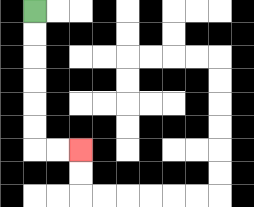{'start': '[1, 0]', 'end': '[3, 6]', 'path_directions': 'D,D,D,D,D,D,R,R', 'path_coordinates': '[[1, 0], [1, 1], [1, 2], [1, 3], [1, 4], [1, 5], [1, 6], [2, 6], [3, 6]]'}